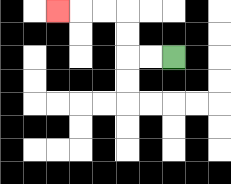{'start': '[7, 2]', 'end': '[2, 0]', 'path_directions': 'L,L,U,U,L,L,L', 'path_coordinates': '[[7, 2], [6, 2], [5, 2], [5, 1], [5, 0], [4, 0], [3, 0], [2, 0]]'}